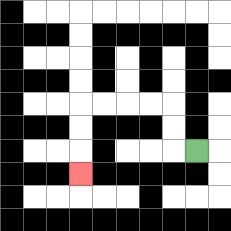{'start': '[8, 6]', 'end': '[3, 7]', 'path_directions': 'L,U,U,L,L,L,L,D,D,D', 'path_coordinates': '[[8, 6], [7, 6], [7, 5], [7, 4], [6, 4], [5, 4], [4, 4], [3, 4], [3, 5], [3, 6], [3, 7]]'}